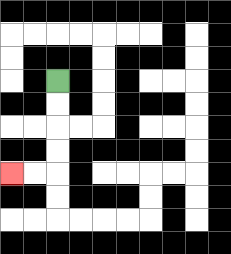{'start': '[2, 3]', 'end': '[0, 7]', 'path_directions': 'D,D,D,D,L,L', 'path_coordinates': '[[2, 3], [2, 4], [2, 5], [2, 6], [2, 7], [1, 7], [0, 7]]'}